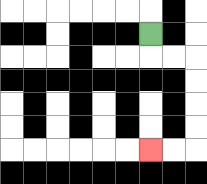{'start': '[6, 1]', 'end': '[6, 6]', 'path_directions': 'D,R,R,D,D,D,D,L,L', 'path_coordinates': '[[6, 1], [6, 2], [7, 2], [8, 2], [8, 3], [8, 4], [8, 5], [8, 6], [7, 6], [6, 6]]'}